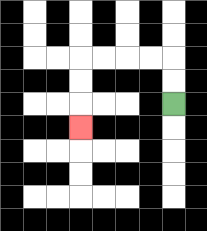{'start': '[7, 4]', 'end': '[3, 5]', 'path_directions': 'U,U,L,L,L,L,D,D,D', 'path_coordinates': '[[7, 4], [7, 3], [7, 2], [6, 2], [5, 2], [4, 2], [3, 2], [3, 3], [3, 4], [3, 5]]'}